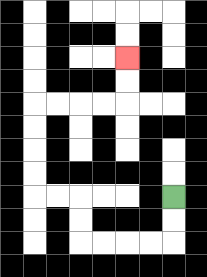{'start': '[7, 8]', 'end': '[5, 2]', 'path_directions': 'D,D,L,L,L,L,U,U,L,L,U,U,U,U,R,R,R,R,U,U', 'path_coordinates': '[[7, 8], [7, 9], [7, 10], [6, 10], [5, 10], [4, 10], [3, 10], [3, 9], [3, 8], [2, 8], [1, 8], [1, 7], [1, 6], [1, 5], [1, 4], [2, 4], [3, 4], [4, 4], [5, 4], [5, 3], [5, 2]]'}